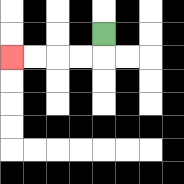{'start': '[4, 1]', 'end': '[0, 2]', 'path_directions': 'D,L,L,L,L', 'path_coordinates': '[[4, 1], [4, 2], [3, 2], [2, 2], [1, 2], [0, 2]]'}